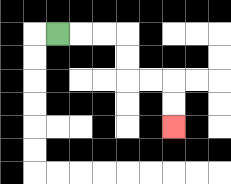{'start': '[2, 1]', 'end': '[7, 5]', 'path_directions': 'R,R,R,D,D,R,R,D,D', 'path_coordinates': '[[2, 1], [3, 1], [4, 1], [5, 1], [5, 2], [5, 3], [6, 3], [7, 3], [7, 4], [7, 5]]'}